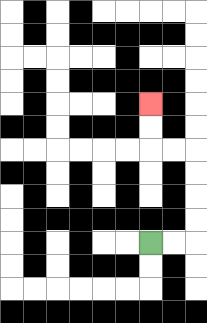{'start': '[6, 10]', 'end': '[6, 4]', 'path_directions': 'R,R,U,U,U,U,L,L,U,U', 'path_coordinates': '[[6, 10], [7, 10], [8, 10], [8, 9], [8, 8], [8, 7], [8, 6], [7, 6], [6, 6], [6, 5], [6, 4]]'}